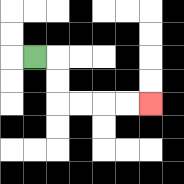{'start': '[1, 2]', 'end': '[6, 4]', 'path_directions': 'R,D,D,R,R,R,R', 'path_coordinates': '[[1, 2], [2, 2], [2, 3], [2, 4], [3, 4], [4, 4], [5, 4], [6, 4]]'}